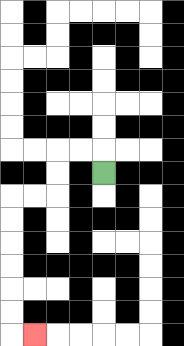{'start': '[4, 7]', 'end': '[1, 14]', 'path_directions': 'U,L,L,D,D,L,L,D,D,D,D,D,D,R', 'path_coordinates': '[[4, 7], [4, 6], [3, 6], [2, 6], [2, 7], [2, 8], [1, 8], [0, 8], [0, 9], [0, 10], [0, 11], [0, 12], [0, 13], [0, 14], [1, 14]]'}